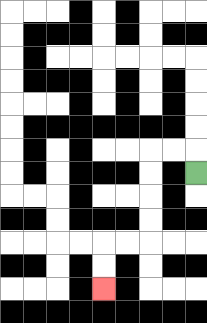{'start': '[8, 7]', 'end': '[4, 12]', 'path_directions': 'U,L,L,D,D,D,D,L,L,D,D', 'path_coordinates': '[[8, 7], [8, 6], [7, 6], [6, 6], [6, 7], [6, 8], [6, 9], [6, 10], [5, 10], [4, 10], [4, 11], [4, 12]]'}